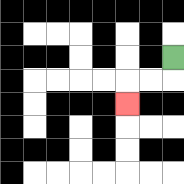{'start': '[7, 2]', 'end': '[5, 4]', 'path_directions': 'D,L,L,D', 'path_coordinates': '[[7, 2], [7, 3], [6, 3], [5, 3], [5, 4]]'}